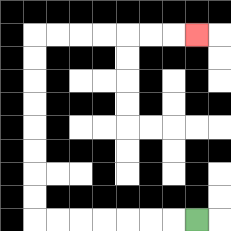{'start': '[8, 9]', 'end': '[8, 1]', 'path_directions': 'L,L,L,L,L,L,L,U,U,U,U,U,U,U,U,R,R,R,R,R,R,R', 'path_coordinates': '[[8, 9], [7, 9], [6, 9], [5, 9], [4, 9], [3, 9], [2, 9], [1, 9], [1, 8], [1, 7], [1, 6], [1, 5], [1, 4], [1, 3], [1, 2], [1, 1], [2, 1], [3, 1], [4, 1], [5, 1], [6, 1], [7, 1], [8, 1]]'}